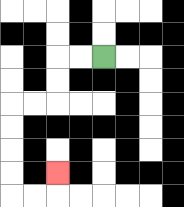{'start': '[4, 2]', 'end': '[2, 7]', 'path_directions': 'L,L,D,D,L,L,D,D,D,D,R,R,U', 'path_coordinates': '[[4, 2], [3, 2], [2, 2], [2, 3], [2, 4], [1, 4], [0, 4], [0, 5], [0, 6], [0, 7], [0, 8], [1, 8], [2, 8], [2, 7]]'}